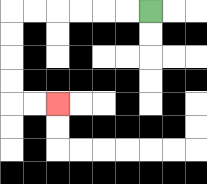{'start': '[6, 0]', 'end': '[2, 4]', 'path_directions': 'L,L,L,L,L,L,D,D,D,D,R,R', 'path_coordinates': '[[6, 0], [5, 0], [4, 0], [3, 0], [2, 0], [1, 0], [0, 0], [0, 1], [0, 2], [0, 3], [0, 4], [1, 4], [2, 4]]'}